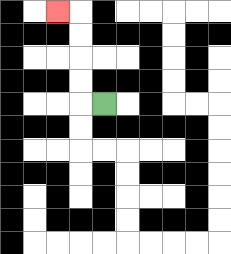{'start': '[4, 4]', 'end': '[2, 0]', 'path_directions': 'L,U,U,U,U,L', 'path_coordinates': '[[4, 4], [3, 4], [3, 3], [3, 2], [3, 1], [3, 0], [2, 0]]'}